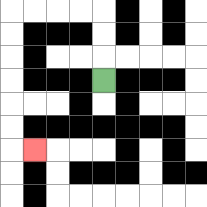{'start': '[4, 3]', 'end': '[1, 6]', 'path_directions': 'U,U,U,L,L,L,L,D,D,D,D,D,D,R', 'path_coordinates': '[[4, 3], [4, 2], [4, 1], [4, 0], [3, 0], [2, 0], [1, 0], [0, 0], [0, 1], [0, 2], [0, 3], [0, 4], [0, 5], [0, 6], [1, 6]]'}